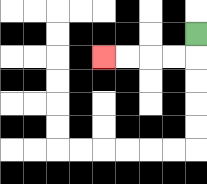{'start': '[8, 1]', 'end': '[4, 2]', 'path_directions': 'D,L,L,L,L', 'path_coordinates': '[[8, 1], [8, 2], [7, 2], [6, 2], [5, 2], [4, 2]]'}